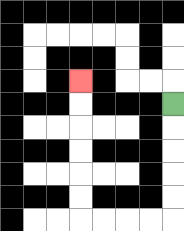{'start': '[7, 4]', 'end': '[3, 3]', 'path_directions': 'D,D,D,D,D,L,L,L,L,U,U,U,U,U,U', 'path_coordinates': '[[7, 4], [7, 5], [7, 6], [7, 7], [7, 8], [7, 9], [6, 9], [5, 9], [4, 9], [3, 9], [3, 8], [3, 7], [3, 6], [3, 5], [3, 4], [3, 3]]'}